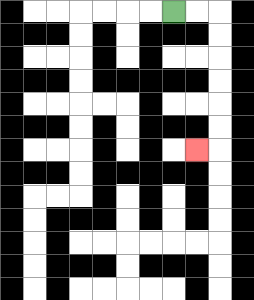{'start': '[7, 0]', 'end': '[8, 6]', 'path_directions': 'R,R,D,D,D,D,D,D,L', 'path_coordinates': '[[7, 0], [8, 0], [9, 0], [9, 1], [9, 2], [9, 3], [9, 4], [9, 5], [9, 6], [8, 6]]'}